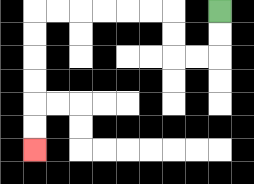{'start': '[9, 0]', 'end': '[1, 6]', 'path_directions': 'D,D,L,L,U,U,L,L,L,L,L,L,D,D,D,D,D,D', 'path_coordinates': '[[9, 0], [9, 1], [9, 2], [8, 2], [7, 2], [7, 1], [7, 0], [6, 0], [5, 0], [4, 0], [3, 0], [2, 0], [1, 0], [1, 1], [1, 2], [1, 3], [1, 4], [1, 5], [1, 6]]'}